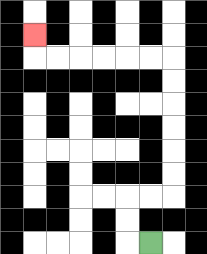{'start': '[6, 10]', 'end': '[1, 1]', 'path_directions': 'L,U,U,R,R,U,U,U,U,U,U,L,L,L,L,L,L,U', 'path_coordinates': '[[6, 10], [5, 10], [5, 9], [5, 8], [6, 8], [7, 8], [7, 7], [7, 6], [7, 5], [7, 4], [7, 3], [7, 2], [6, 2], [5, 2], [4, 2], [3, 2], [2, 2], [1, 2], [1, 1]]'}